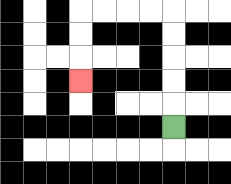{'start': '[7, 5]', 'end': '[3, 3]', 'path_directions': 'U,U,U,U,U,L,L,L,L,D,D,D', 'path_coordinates': '[[7, 5], [7, 4], [7, 3], [7, 2], [7, 1], [7, 0], [6, 0], [5, 0], [4, 0], [3, 0], [3, 1], [3, 2], [3, 3]]'}